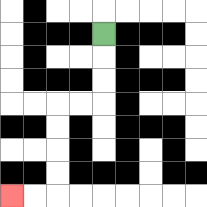{'start': '[4, 1]', 'end': '[0, 8]', 'path_directions': 'D,D,D,L,L,D,D,D,D,L,L', 'path_coordinates': '[[4, 1], [4, 2], [4, 3], [4, 4], [3, 4], [2, 4], [2, 5], [2, 6], [2, 7], [2, 8], [1, 8], [0, 8]]'}